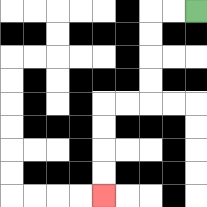{'start': '[8, 0]', 'end': '[4, 8]', 'path_directions': 'L,L,D,D,D,D,L,L,D,D,D,D', 'path_coordinates': '[[8, 0], [7, 0], [6, 0], [6, 1], [6, 2], [6, 3], [6, 4], [5, 4], [4, 4], [4, 5], [4, 6], [4, 7], [4, 8]]'}